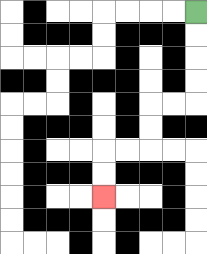{'start': '[8, 0]', 'end': '[4, 8]', 'path_directions': 'D,D,D,D,L,L,D,D,L,L,D,D', 'path_coordinates': '[[8, 0], [8, 1], [8, 2], [8, 3], [8, 4], [7, 4], [6, 4], [6, 5], [6, 6], [5, 6], [4, 6], [4, 7], [4, 8]]'}